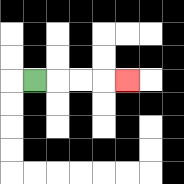{'start': '[1, 3]', 'end': '[5, 3]', 'path_directions': 'R,R,R,R', 'path_coordinates': '[[1, 3], [2, 3], [3, 3], [4, 3], [5, 3]]'}